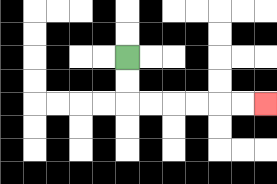{'start': '[5, 2]', 'end': '[11, 4]', 'path_directions': 'D,D,R,R,R,R,R,R', 'path_coordinates': '[[5, 2], [5, 3], [5, 4], [6, 4], [7, 4], [8, 4], [9, 4], [10, 4], [11, 4]]'}